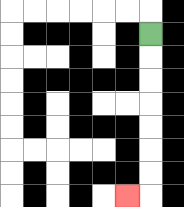{'start': '[6, 1]', 'end': '[5, 8]', 'path_directions': 'D,D,D,D,D,D,D,L', 'path_coordinates': '[[6, 1], [6, 2], [6, 3], [6, 4], [6, 5], [6, 6], [6, 7], [6, 8], [5, 8]]'}